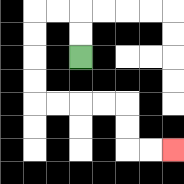{'start': '[3, 2]', 'end': '[7, 6]', 'path_directions': 'U,U,L,L,D,D,D,D,R,R,R,R,D,D,R,R', 'path_coordinates': '[[3, 2], [3, 1], [3, 0], [2, 0], [1, 0], [1, 1], [1, 2], [1, 3], [1, 4], [2, 4], [3, 4], [4, 4], [5, 4], [5, 5], [5, 6], [6, 6], [7, 6]]'}